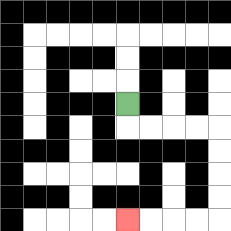{'start': '[5, 4]', 'end': '[5, 9]', 'path_directions': 'D,R,R,R,R,D,D,D,D,L,L,L,L', 'path_coordinates': '[[5, 4], [5, 5], [6, 5], [7, 5], [8, 5], [9, 5], [9, 6], [9, 7], [9, 8], [9, 9], [8, 9], [7, 9], [6, 9], [5, 9]]'}